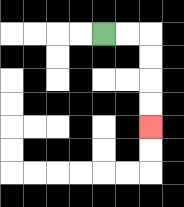{'start': '[4, 1]', 'end': '[6, 5]', 'path_directions': 'R,R,D,D,D,D', 'path_coordinates': '[[4, 1], [5, 1], [6, 1], [6, 2], [6, 3], [6, 4], [6, 5]]'}